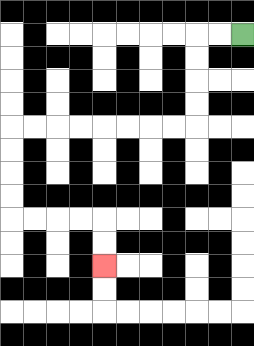{'start': '[10, 1]', 'end': '[4, 11]', 'path_directions': 'L,L,D,D,D,D,L,L,L,L,L,L,L,L,D,D,D,D,R,R,R,R,D,D', 'path_coordinates': '[[10, 1], [9, 1], [8, 1], [8, 2], [8, 3], [8, 4], [8, 5], [7, 5], [6, 5], [5, 5], [4, 5], [3, 5], [2, 5], [1, 5], [0, 5], [0, 6], [0, 7], [0, 8], [0, 9], [1, 9], [2, 9], [3, 9], [4, 9], [4, 10], [4, 11]]'}